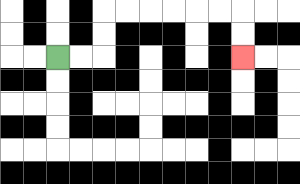{'start': '[2, 2]', 'end': '[10, 2]', 'path_directions': 'R,R,U,U,R,R,R,R,R,R,D,D', 'path_coordinates': '[[2, 2], [3, 2], [4, 2], [4, 1], [4, 0], [5, 0], [6, 0], [7, 0], [8, 0], [9, 0], [10, 0], [10, 1], [10, 2]]'}